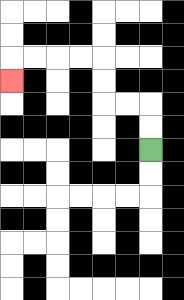{'start': '[6, 6]', 'end': '[0, 3]', 'path_directions': 'U,U,L,L,U,U,L,L,L,L,D', 'path_coordinates': '[[6, 6], [6, 5], [6, 4], [5, 4], [4, 4], [4, 3], [4, 2], [3, 2], [2, 2], [1, 2], [0, 2], [0, 3]]'}